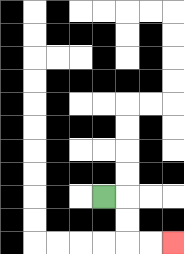{'start': '[4, 8]', 'end': '[7, 10]', 'path_directions': 'R,D,D,R,R', 'path_coordinates': '[[4, 8], [5, 8], [5, 9], [5, 10], [6, 10], [7, 10]]'}